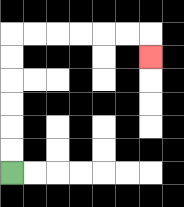{'start': '[0, 7]', 'end': '[6, 2]', 'path_directions': 'U,U,U,U,U,U,R,R,R,R,R,R,D', 'path_coordinates': '[[0, 7], [0, 6], [0, 5], [0, 4], [0, 3], [0, 2], [0, 1], [1, 1], [2, 1], [3, 1], [4, 1], [5, 1], [6, 1], [6, 2]]'}